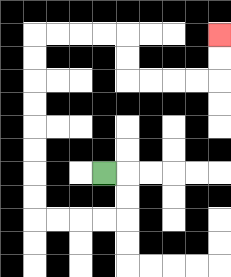{'start': '[4, 7]', 'end': '[9, 1]', 'path_directions': 'R,D,D,L,L,L,L,U,U,U,U,U,U,U,U,R,R,R,R,D,D,R,R,R,R,U,U', 'path_coordinates': '[[4, 7], [5, 7], [5, 8], [5, 9], [4, 9], [3, 9], [2, 9], [1, 9], [1, 8], [1, 7], [1, 6], [1, 5], [1, 4], [1, 3], [1, 2], [1, 1], [2, 1], [3, 1], [4, 1], [5, 1], [5, 2], [5, 3], [6, 3], [7, 3], [8, 3], [9, 3], [9, 2], [9, 1]]'}